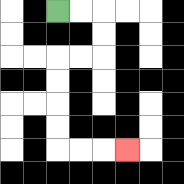{'start': '[2, 0]', 'end': '[5, 6]', 'path_directions': 'R,R,D,D,L,L,D,D,D,D,R,R,R', 'path_coordinates': '[[2, 0], [3, 0], [4, 0], [4, 1], [4, 2], [3, 2], [2, 2], [2, 3], [2, 4], [2, 5], [2, 6], [3, 6], [4, 6], [5, 6]]'}